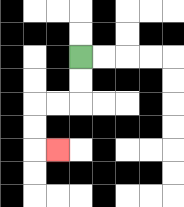{'start': '[3, 2]', 'end': '[2, 6]', 'path_directions': 'D,D,L,L,D,D,R', 'path_coordinates': '[[3, 2], [3, 3], [3, 4], [2, 4], [1, 4], [1, 5], [1, 6], [2, 6]]'}